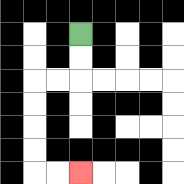{'start': '[3, 1]', 'end': '[3, 7]', 'path_directions': 'D,D,L,L,D,D,D,D,R,R', 'path_coordinates': '[[3, 1], [3, 2], [3, 3], [2, 3], [1, 3], [1, 4], [1, 5], [1, 6], [1, 7], [2, 7], [3, 7]]'}